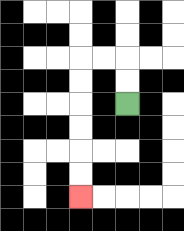{'start': '[5, 4]', 'end': '[3, 8]', 'path_directions': 'U,U,L,L,D,D,D,D,D,D', 'path_coordinates': '[[5, 4], [5, 3], [5, 2], [4, 2], [3, 2], [3, 3], [3, 4], [3, 5], [3, 6], [3, 7], [3, 8]]'}